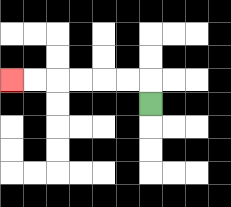{'start': '[6, 4]', 'end': '[0, 3]', 'path_directions': 'U,L,L,L,L,L,L', 'path_coordinates': '[[6, 4], [6, 3], [5, 3], [4, 3], [3, 3], [2, 3], [1, 3], [0, 3]]'}